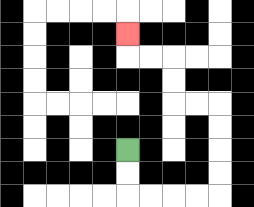{'start': '[5, 6]', 'end': '[5, 1]', 'path_directions': 'D,D,R,R,R,R,U,U,U,U,L,L,U,U,L,L,U', 'path_coordinates': '[[5, 6], [5, 7], [5, 8], [6, 8], [7, 8], [8, 8], [9, 8], [9, 7], [9, 6], [9, 5], [9, 4], [8, 4], [7, 4], [7, 3], [7, 2], [6, 2], [5, 2], [5, 1]]'}